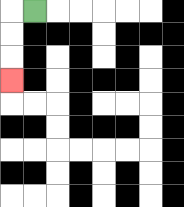{'start': '[1, 0]', 'end': '[0, 3]', 'path_directions': 'L,D,D,D', 'path_coordinates': '[[1, 0], [0, 0], [0, 1], [0, 2], [0, 3]]'}